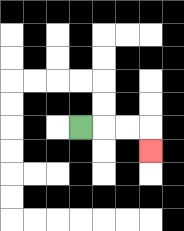{'start': '[3, 5]', 'end': '[6, 6]', 'path_directions': 'R,R,R,D', 'path_coordinates': '[[3, 5], [4, 5], [5, 5], [6, 5], [6, 6]]'}